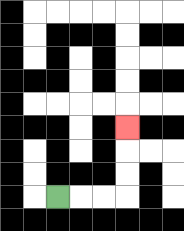{'start': '[2, 8]', 'end': '[5, 5]', 'path_directions': 'R,R,R,U,U,U', 'path_coordinates': '[[2, 8], [3, 8], [4, 8], [5, 8], [5, 7], [5, 6], [5, 5]]'}